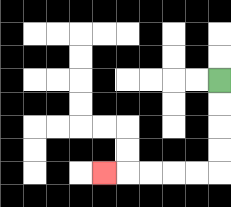{'start': '[9, 3]', 'end': '[4, 7]', 'path_directions': 'D,D,D,D,L,L,L,L,L', 'path_coordinates': '[[9, 3], [9, 4], [9, 5], [9, 6], [9, 7], [8, 7], [7, 7], [6, 7], [5, 7], [4, 7]]'}